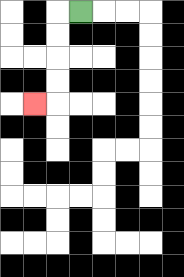{'start': '[3, 0]', 'end': '[1, 4]', 'path_directions': 'L,D,D,D,D,L', 'path_coordinates': '[[3, 0], [2, 0], [2, 1], [2, 2], [2, 3], [2, 4], [1, 4]]'}